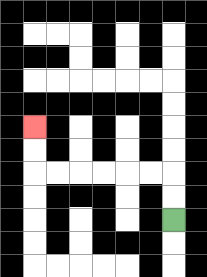{'start': '[7, 9]', 'end': '[1, 5]', 'path_directions': 'U,U,L,L,L,L,L,L,U,U', 'path_coordinates': '[[7, 9], [7, 8], [7, 7], [6, 7], [5, 7], [4, 7], [3, 7], [2, 7], [1, 7], [1, 6], [1, 5]]'}